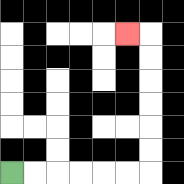{'start': '[0, 7]', 'end': '[5, 1]', 'path_directions': 'R,R,R,R,R,R,U,U,U,U,U,U,L', 'path_coordinates': '[[0, 7], [1, 7], [2, 7], [3, 7], [4, 7], [5, 7], [6, 7], [6, 6], [6, 5], [6, 4], [6, 3], [6, 2], [6, 1], [5, 1]]'}